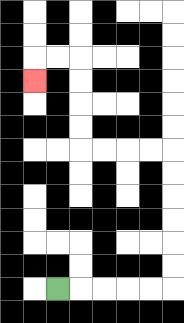{'start': '[2, 12]', 'end': '[1, 3]', 'path_directions': 'R,R,R,R,R,U,U,U,U,U,U,L,L,L,L,U,U,U,U,L,L,D', 'path_coordinates': '[[2, 12], [3, 12], [4, 12], [5, 12], [6, 12], [7, 12], [7, 11], [7, 10], [7, 9], [7, 8], [7, 7], [7, 6], [6, 6], [5, 6], [4, 6], [3, 6], [3, 5], [3, 4], [3, 3], [3, 2], [2, 2], [1, 2], [1, 3]]'}